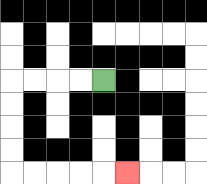{'start': '[4, 3]', 'end': '[5, 7]', 'path_directions': 'L,L,L,L,D,D,D,D,R,R,R,R,R', 'path_coordinates': '[[4, 3], [3, 3], [2, 3], [1, 3], [0, 3], [0, 4], [0, 5], [0, 6], [0, 7], [1, 7], [2, 7], [3, 7], [4, 7], [5, 7]]'}